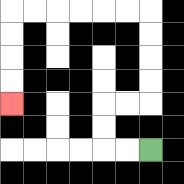{'start': '[6, 6]', 'end': '[0, 4]', 'path_directions': 'L,L,U,U,R,R,U,U,U,U,L,L,L,L,L,L,D,D,D,D', 'path_coordinates': '[[6, 6], [5, 6], [4, 6], [4, 5], [4, 4], [5, 4], [6, 4], [6, 3], [6, 2], [6, 1], [6, 0], [5, 0], [4, 0], [3, 0], [2, 0], [1, 0], [0, 0], [0, 1], [0, 2], [0, 3], [0, 4]]'}